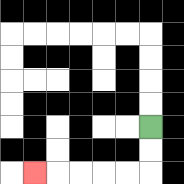{'start': '[6, 5]', 'end': '[1, 7]', 'path_directions': 'D,D,L,L,L,L,L', 'path_coordinates': '[[6, 5], [6, 6], [6, 7], [5, 7], [4, 7], [3, 7], [2, 7], [1, 7]]'}